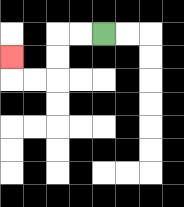{'start': '[4, 1]', 'end': '[0, 2]', 'path_directions': 'L,L,D,D,L,L,U', 'path_coordinates': '[[4, 1], [3, 1], [2, 1], [2, 2], [2, 3], [1, 3], [0, 3], [0, 2]]'}